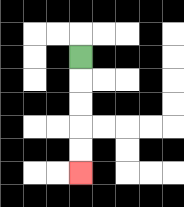{'start': '[3, 2]', 'end': '[3, 7]', 'path_directions': 'D,D,D,D,D', 'path_coordinates': '[[3, 2], [3, 3], [3, 4], [3, 5], [3, 6], [3, 7]]'}